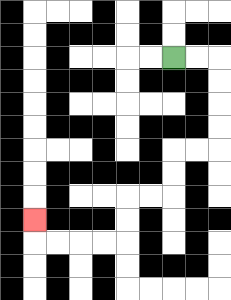{'start': '[7, 2]', 'end': '[1, 9]', 'path_directions': 'R,R,D,D,D,D,L,L,D,D,L,L,D,D,L,L,L,L,U', 'path_coordinates': '[[7, 2], [8, 2], [9, 2], [9, 3], [9, 4], [9, 5], [9, 6], [8, 6], [7, 6], [7, 7], [7, 8], [6, 8], [5, 8], [5, 9], [5, 10], [4, 10], [3, 10], [2, 10], [1, 10], [1, 9]]'}